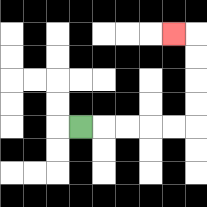{'start': '[3, 5]', 'end': '[7, 1]', 'path_directions': 'R,R,R,R,R,U,U,U,U,L', 'path_coordinates': '[[3, 5], [4, 5], [5, 5], [6, 5], [7, 5], [8, 5], [8, 4], [8, 3], [8, 2], [8, 1], [7, 1]]'}